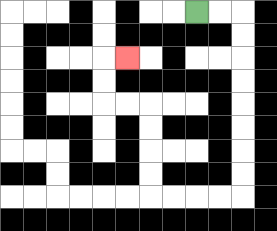{'start': '[8, 0]', 'end': '[5, 2]', 'path_directions': 'R,R,D,D,D,D,D,D,D,D,L,L,L,L,U,U,U,U,L,L,U,U,R', 'path_coordinates': '[[8, 0], [9, 0], [10, 0], [10, 1], [10, 2], [10, 3], [10, 4], [10, 5], [10, 6], [10, 7], [10, 8], [9, 8], [8, 8], [7, 8], [6, 8], [6, 7], [6, 6], [6, 5], [6, 4], [5, 4], [4, 4], [4, 3], [4, 2], [5, 2]]'}